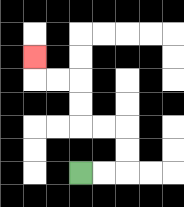{'start': '[3, 7]', 'end': '[1, 2]', 'path_directions': 'R,R,U,U,L,L,U,U,L,L,U', 'path_coordinates': '[[3, 7], [4, 7], [5, 7], [5, 6], [5, 5], [4, 5], [3, 5], [3, 4], [3, 3], [2, 3], [1, 3], [1, 2]]'}